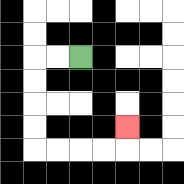{'start': '[3, 2]', 'end': '[5, 5]', 'path_directions': 'L,L,D,D,D,D,R,R,R,R,U', 'path_coordinates': '[[3, 2], [2, 2], [1, 2], [1, 3], [1, 4], [1, 5], [1, 6], [2, 6], [3, 6], [4, 6], [5, 6], [5, 5]]'}